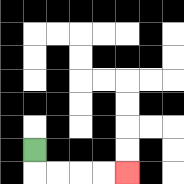{'start': '[1, 6]', 'end': '[5, 7]', 'path_directions': 'D,R,R,R,R', 'path_coordinates': '[[1, 6], [1, 7], [2, 7], [3, 7], [4, 7], [5, 7]]'}